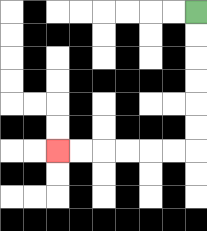{'start': '[8, 0]', 'end': '[2, 6]', 'path_directions': 'D,D,D,D,D,D,L,L,L,L,L,L', 'path_coordinates': '[[8, 0], [8, 1], [8, 2], [8, 3], [8, 4], [8, 5], [8, 6], [7, 6], [6, 6], [5, 6], [4, 6], [3, 6], [2, 6]]'}